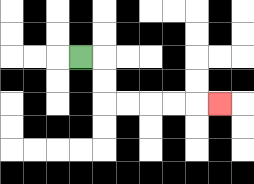{'start': '[3, 2]', 'end': '[9, 4]', 'path_directions': 'R,D,D,R,R,R,R,R', 'path_coordinates': '[[3, 2], [4, 2], [4, 3], [4, 4], [5, 4], [6, 4], [7, 4], [8, 4], [9, 4]]'}